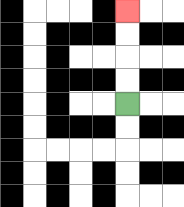{'start': '[5, 4]', 'end': '[5, 0]', 'path_directions': 'U,U,U,U', 'path_coordinates': '[[5, 4], [5, 3], [5, 2], [5, 1], [5, 0]]'}